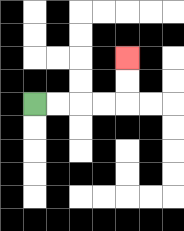{'start': '[1, 4]', 'end': '[5, 2]', 'path_directions': 'R,R,R,R,U,U', 'path_coordinates': '[[1, 4], [2, 4], [3, 4], [4, 4], [5, 4], [5, 3], [5, 2]]'}